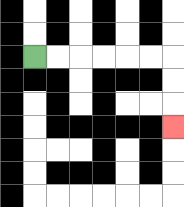{'start': '[1, 2]', 'end': '[7, 5]', 'path_directions': 'R,R,R,R,R,R,D,D,D', 'path_coordinates': '[[1, 2], [2, 2], [3, 2], [4, 2], [5, 2], [6, 2], [7, 2], [7, 3], [7, 4], [7, 5]]'}